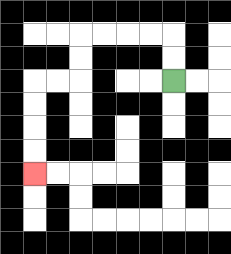{'start': '[7, 3]', 'end': '[1, 7]', 'path_directions': 'U,U,L,L,L,L,D,D,L,L,D,D,D,D', 'path_coordinates': '[[7, 3], [7, 2], [7, 1], [6, 1], [5, 1], [4, 1], [3, 1], [3, 2], [3, 3], [2, 3], [1, 3], [1, 4], [1, 5], [1, 6], [1, 7]]'}